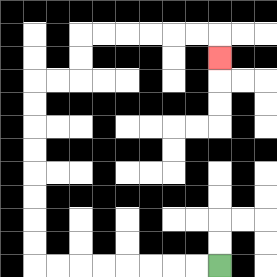{'start': '[9, 11]', 'end': '[9, 2]', 'path_directions': 'L,L,L,L,L,L,L,L,U,U,U,U,U,U,U,U,R,R,U,U,R,R,R,R,R,R,D', 'path_coordinates': '[[9, 11], [8, 11], [7, 11], [6, 11], [5, 11], [4, 11], [3, 11], [2, 11], [1, 11], [1, 10], [1, 9], [1, 8], [1, 7], [1, 6], [1, 5], [1, 4], [1, 3], [2, 3], [3, 3], [3, 2], [3, 1], [4, 1], [5, 1], [6, 1], [7, 1], [8, 1], [9, 1], [9, 2]]'}